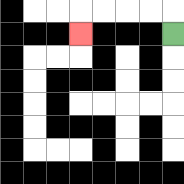{'start': '[7, 1]', 'end': '[3, 1]', 'path_directions': 'U,L,L,L,L,D', 'path_coordinates': '[[7, 1], [7, 0], [6, 0], [5, 0], [4, 0], [3, 0], [3, 1]]'}